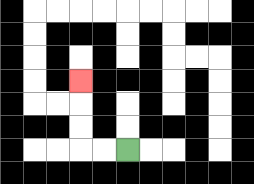{'start': '[5, 6]', 'end': '[3, 3]', 'path_directions': 'L,L,U,U,U', 'path_coordinates': '[[5, 6], [4, 6], [3, 6], [3, 5], [3, 4], [3, 3]]'}